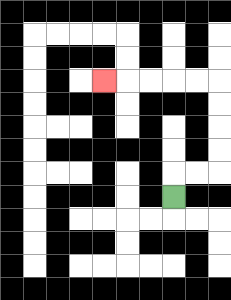{'start': '[7, 8]', 'end': '[4, 3]', 'path_directions': 'U,R,R,U,U,U,U,L,L,L,L,L', 'path_coordinates': '[[7, 8], [7, 7], [8, 7], [9, 7], [9, 6], [9, 5], [9, 4], [9, 3], [8, 3], [7, 3], [6, 3], [5, 3], [4, 3]]'}